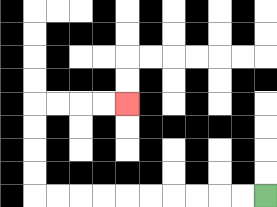{'start': '[11, 8]', 'end': '[5, 4]', 'path_directions': 'L,L,L,L,L,L,L,L,L,L,U,U,U,U,R,R,R,R', 'path_coordinates': '[[11, 8], [10, 8], [9, 8], [8, 8], [7, 8], [6, 8], [5, 8], [4, 8], [3, 8], [2, 8], [1, 8], [1, 7], [1, 6], [1, 5], [1, 4], [2, 4], [3, 4], [4, 4], [5, 4]]'}